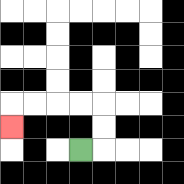{'start': '[3, 6]', 'end': '[0, 5]', 'path_directions': 'R,U,U,L,L,L,L,D', 'path_coordinates': '[[3, 6], [4, 6], [4, 5], [4, 4], [3, 4], [2, 4], [1, 4], [0, 4], [0, 5]]'}